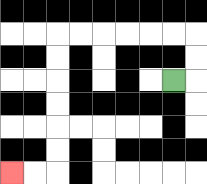{'start': '[7, 3]', 'end': '[0, 7]', 'path_directions': 'R,U,U,L,L,L,L,L,L,D,D,D,D,D,D,L,L', 'path_coordinates': '[[7, 3], [8, 3], [8, 2], [8, 1], [7, 1], [6, 1], [5, 1], [4, 1], [3, 1], [2, 1], [2, 2], [2, 3], [2, 4], [2, 5], [2, 6], [2, 7], [1, 7], [0, 7]]'}